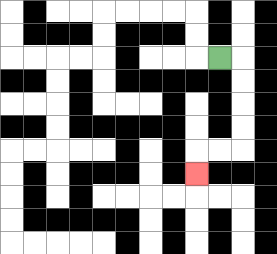{'start': '[9, 2]', 'end': '[8, 7]', 'path_directions': 'R,D,D,D,D,L,L,D', 'path_coordinates': '[[9, 2], [10, 2], [10, 3], [10, 4], [10, 5], [10, 6], [9, 6], [8, 6], [8, 7]]'}